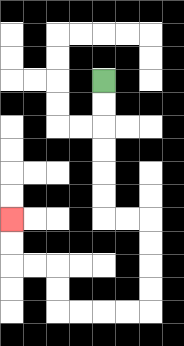{'start': '[4, 3]', 'end': '[0, 9]', 'path_directions': 'D,D,D,D,D,D,R,R,D,D,D,D,L,L,L,L,U,U,L,L,U,U', 'path_coordinates': '[[4, 3], [4, 4], [4, 5], [4, 6], [4, 7], [4, 8], [4, 9], [5, 9], [6, 9], [6, 10], [6, 11], [6, 12], [6, 13], [5, 13], [4, 13], [3, 13], [2, 13], [2, 12], [2, 11], [1, 11], [0, 11], [0, 10], [0, 9]]'}